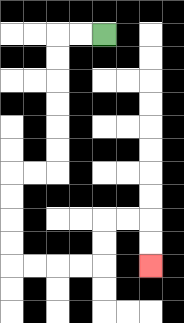{'start': '[4, 1]', 'end': '[6, 11]', 'path_directions': 'L,L,D,D,D,D,D,D,L,L,D,D,D,D,R,R,R,R,U,U,R,R,D,D', 'path_coordinates': '[[4, 1], [3, 1], [2, 1], [2, 2], [2, 3], [2, 4], [2, 5], [2, 6], [2, 7], [1, 7], [0, 7], [0, 8], [0, 9], [0, 10], [0, 11], [1, 11], [2, 11], [3, 11], [4, 11], [4, 10], [4, 9], [5, 9], [6, 9], [6, 10], [6, 11]]'}